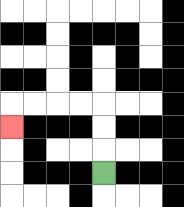{'start': '[4, 7]', 'end': '[0, 5]', 'path_directions': 'U,U,U,L,L,L,L,D', 'path_coordinates': '[[4, 7], [4, 6], [4, 5], [4, 4], [3, 4], [2, 4], [1, 4], [0, 4], [0, 5]]'}